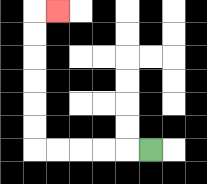{'start': '[6, 6]', 'end': '[2, 0]', 'path_directions': 'L,L,L,L,L,U,U,U,U,U,U,R', 'path_coordinates': '[[6, 6], [5, 6], [4, 6], [3, 6], [2, 6], [1, 6], [1, 5], [1, 4], [1, 3], [1, 2], [1, 1], [1, 0], [2, 0]]'}